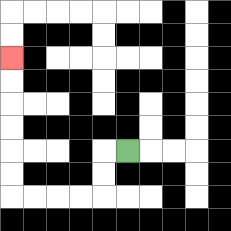{'start': '[5, 6]', 'end': '[0, 2]', 'path_directions': 'L,D,D,L,L,L,L,U,U,U,U,U,U', 'path_coordinates': '[[5, 6], [4, 6], [4, 7], [4, 8], [3, 8], [2, 8], [1, 8], [0, 8], [0, 7], [0, 6], [0, 5], [0, 4], [0, 3], [0, 2]]'}